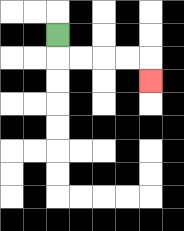{'start': '[2, 1]', 'end': '[6, 3]', 'path_directions': 'D,R,R,R,R,D', 'path_coordinates': '[[2, 1], [2, 2], [3, 2], [4, 2], [5, 2], [6, 2], [6, 3]]'}